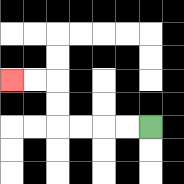{'start': '[6, 5]', 'end': '[0, 3]', 'path_directions': 'L,L,L,L,U,U,L,L', 'path_coordinates': '[[6, 5], [5, 5], [4, 5], [3, 5], [2, 5], [2, 4], [2, 3], [1, 3], [0, 3]]'}